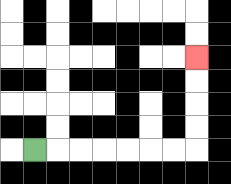{'start': '[1, 6]', 'end': '[8, 2]', 'path_directions': 'R,R,R,R,R,R,R,U,U,U,U', 'path_coordinates': '[[1, 6], [2, 6], [3, 6], [4, 6], [5, 6], [6, 6], [7, 6], [8, 6], [8, 5], [8, 4], [8, 3], [8, 2]]'}